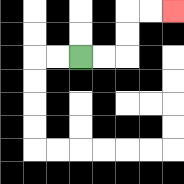{'start': '[3, 2]', 'end': '[7, 0]', 'path_directions': 'R,R,U,U,R,R', 'path_coordinates': '[[3, 2], [4, 2], [5, 2], [5, 1], [5, 0], [6, 0], [7, 0]]'}